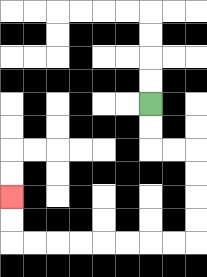{'start': '[6, 4]', 'end': '[0, 8]', 'path_directions': 'D,D,R,R,D,D,D,D,L,L,L,L,L,L,L,L,U,U', 'path_coordinates': '[[6, 4], [6, 5], [6, 6], [7, 6], [8, 6], [8, 7], [8, 8], [8, 9], [8, 10], [7, 10], [6, 10], [5, 10], [4, 10], [3, 10], [2, 10], [1, 10], [0, 10], [0, 9], [0, 8]]'}